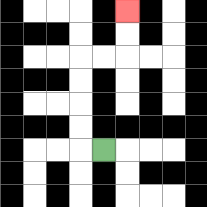{'start': '[4, 6]', 'end': '[5, 0]', 'path_directions': 'L,U,U,U,U,R,R,U,U', 'path_coordinates': '[[4, 6], [3, 6], [3, 5], [3, 4], [3, 3], [3, 2], [4, 2], [5, 2], [5, 1], [5, 0]]'}